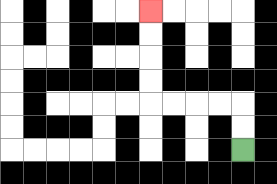{'start': '[10, 6]', 'end': '[6, 0]', 'path_directions': 'U,U,L,L,L,L,U,U,U,U', 'path_coordinates': '[[10, 6], [10, 5], [10, 4], [9, 4], [8, 4], [7, 4], [6, 4], [6, 3], [6, 2], [6, 1], [6, 0]]'}